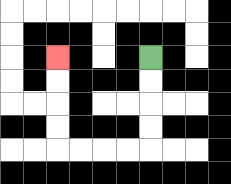{'start': '[6, 2]', 'end': '[2, 2]', 'path_directions': 'D,D,D,D,L,L,L,L,U,U,U,U', 'path_coordinates': '[[6, 2], [6, 3], [6, 4], [6, 5], [6, 6], [5, 6], [4, 6], [3, 6], [2, 6], [2, 5], [2, 4], [2, 3], [2, 2]]'}